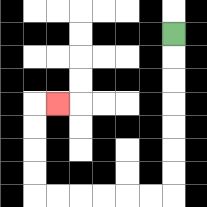{'start': '[7, 1]', 'end': '[2, 4]', 'path_directions': 'D,D,D,D,D,D,D,L,L,L,L,L,L,U,U,U,U,R', 'path_coordinates': '[[7, 1], [7, 2], [7, 3], [7, 4], [7, 5], [7, 6], [7, 7], [7, 8], [6, 8], [5, 8], [4, 8], [3, 8], [2, 8], [1, 8], [1, 7], [1, 6], [1, 5], [1, 4], [2, 4]]'}